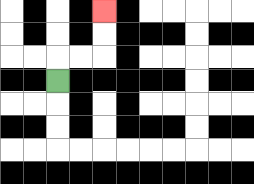{'start': '[2, 3]', 'end': '[4, 0]', 'path_directions': 'U,R,R,U,U', 'path_coordinates': '[[2, 3], [2, 2], [3, 2], [4, 2], [4, 1], [4, 0]]'}